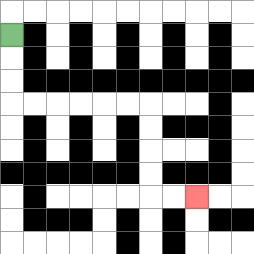{'start': '[0, 1]', 'end': '[8, 8]', 'path_directions': 'D,D,D,R,R,R,R,R,R,D,D,D,D,R,R', 'path_coordinates': '[[0, 1], [0, 2], [0, 3], [0, 4], [1, 4], [2, 4], [3, 4], [4, 4], [5, 4], [6, 4], [6, 5], [6, 6], [6, 7], [6, 8], [7, 8], [8, 8]]'}